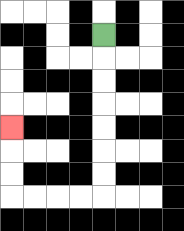{'start': '[4, 1]', 'end': '[0, 5]', 'path_directions': 'D,D,D,D,D,D,D,L,L,L,L,U,U,U', 'path_coordinates': '[[4, 1], [4, 2], [4, 3], [4, 4], [4, 5], [4, 6], [4, 7], [4, 8], [3, 8], [2, 8], [1, 8], [0, 8], [0, 7], [0, 6], [0, 5]]'}